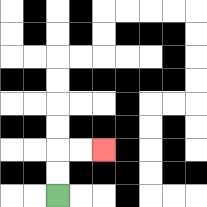{'start': '[2, 8]', 'end': '[4, 6]', 'path_directions': 'U,U,R,R', 'path_coordinates': '[[2, 8], [2, 7], [2, 6], [3, 6], [4, 6]]'}